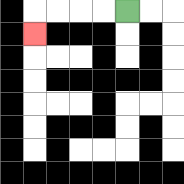{'start': '[5, 0]', 'end': '[1, 1]', 'path_directions': 'L,L,L,L,D', 'path_coordinates': '[[5, 0], [4, 0], [3, 0], [2, 0], [1, 0], [1, 1]]'}